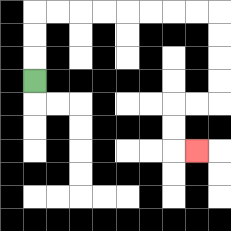{'start': '[1, 3]', 'end': '[8, 6]', 'path_directions': 'U,U,U,R,R,R,R,R,R,R,R,D,D,D,D,L,L,D,D,R', 'path_coordinates': '[[1, 3], [1, 2], [1, 1], [1, 0], [2, 0], [3, 0], [4, 0], [5, 0], [6, 0], [7, 0], [8, 0], [9, 0], [9, 1], [9, 2], [9, 3], [9, 4], [8, 4], [7, 4], [7, 5], [7, 6], [8, 6]]'}